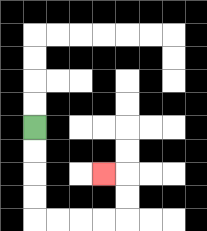{'start': '[1, 5]', 'end': '[4, 7]', 'path_directions': 'D,D,D,D,R,R,R,R,U,U,L', 'path_coordinates': '[[1, 5], [1, 6], [1, 7], [1, 8], [1, 9], [2, 9], [3, 9], [4, 9], [5, 9], [5, 8], [5, 7], [4, 7]]'}